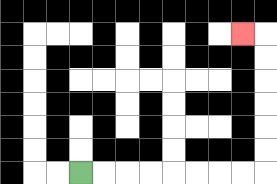{'start': '[3, 7]', 'end': '[10, 1]', 'path_directions': 'R,R,R,R,R,R,R,R,U,U,U,U,U,U,L', 'path_coordinates': '[[3, 7], [4, 7], [5, 7], [6, 7], [7, 7], [8, 7], [9, 7], [10, 7], [11, 7], [11, 6], [11, 5], [11, 4], [11, 3], [11, 2], [11, 1], [10, 1]]'}